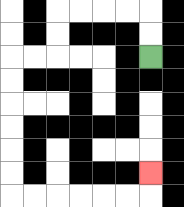{'start': '[6, 2]', 'end': '[6, 7]', 'path_directions': 'U,U,L,L,L,L,D,D,L,L,D,D,D,D,D,D,R,R,R,R,R,R,U', 'path_coordinates': '[[6, 2], [6, 1], [6, 0], [5, 0], [4, 0], [3, 0], [2, 0], [2, 1], [2, 2], [1, 2], [0, 2], [0, 3], [0, 4], [0, 5], [0, 6], [0, 7], [0, 8], [1, 8], [2, 8], [3, 8], [4, 8], [5, 8], [6, 8], [6, 7]]'}